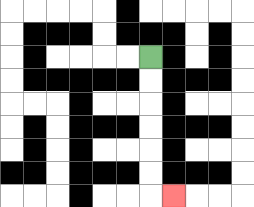{'start': '[6, 2]', 'end': '[7, 8]', 'path_directions': 'D,D,D,D,D,D,R', 'path_coordinates': '[[6, 2], [6, 3], [6, 4], [6, 5], [6, 6], [6, 7], [6, 8], [7, 8]]'}